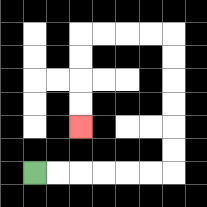{'start': '[1, 7]', 'end': '[3, 5]', 'path_directions': 'R,R,R,R,R,R,U,U,U,U,U,U,L,L,L,L,D,D,D,D', 'path_coordinates': '[[1, 7], [2, 7], [3, 7], [4, 7], [5, 7], [6, 7], [7, 7], [7, 6], [7, 5], [7, 4], [7, 3], [7, 2], [7, 1], [6, 1], [5, 1], [4, 1], [3, 1], [3, 2], [3, 3], [3, 4], [3, 5]]'}